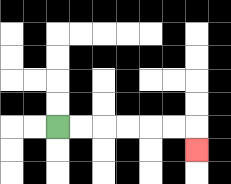{'start': '[2, 5]', 'end': '[8, 6]', 'path_directions': 'R,R,R,R,R,R,D', 'path_coordinates': '[[2, 5], [3, 5], [4, 5], [5, 5], [6, 5], [7, 5], [8, 5], [8, 6]]'}